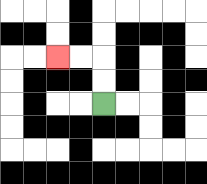{'start': '[4, 4]', 'end': '[2, 2]', 'path_directions': 'U,U,L,L', 'path_coordinates': '[[4, 4], [4, 3], [4, 2], [3, 2], [2, 2]]'}